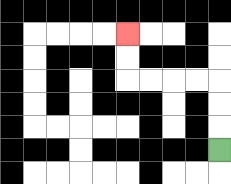{'start': '[9, 6]', 'end': '[5, 1]', 'path_directions': 'U,U,U,L,L,L,L,U,U', 'path_coordinates': '[[9, 6], [9, 5], [9, 4], [9, 3], [8, 3], [7, 3], [6, 3], [5, 3], [5, 2], [5, 1]]'}